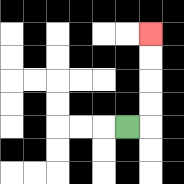{'start': '[5, 5]', 'end': '[6, 1]', 'path_directions': 'R,U,U,U,U', 'path_coordinates': '[[5, 5], [6, 5], [6, 4], [6, 3], [6, 2], [6, 1]]'}